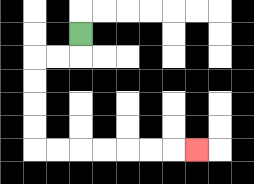{'start': '[3, 1]', 'end': '[8, 6]', 'path_directions': 'D,L,L,D,D,D,D,R,R,R,R,R,R,R', 'path_coordinates': '[[3, 1], [3, 2], [2, 2], [1, 2], [1, 3], [1, 4], [1, 5], [1, 6], [2, 6], [3, 6], [4, 6], [5, 6], [6, 6], [7, 6], [8, 6]]'}